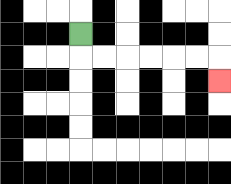{'start': '[3, 1]', 'end': '[9, 3]', 'path_directions': 'D,R,R,R,R,R,R,D', 'path_coordinates': '[[3, 1], [3, 2], [4, 2], [5, 2], [6, 2], [7, 2], [8, 2], [9, 2], [9, 3]]'}